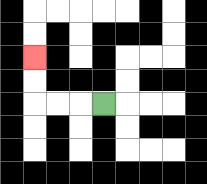{'start': '[4, 4]', 'end': '[1, 2]', 'path_directions': 'L,L,L,U,U', 'path_coordinates': '[[4, 4], [3, 4], [2, 4], [1, 4], [1, 3], [1, 2]]'}